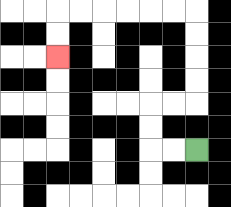{'start': '[8, 6]', 'end': '[2, 2]', 'path_directions': 'L,L,U,U,R,R,U,U,U,U,L,L,L,L,L,L,D,D', 'path_coordinates': '[[8, 6], [7, 6], [6, 6], [6, 5], [6, 4], [7, 4], [8, 4], [8, 3], [8, 2], [8, 1], [8, 0], [7, 0], [6, 0], [5, 0], [4, 0], [3, 0], [2, 0], [2, 1], [2, 2]]'}